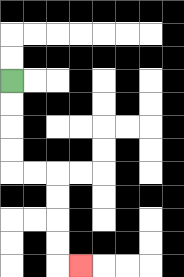{'start': '[0, 3]', 'end': '[3, 11]', 'path_directions': 'D,D,D,D,R,R,D,D,D,D,R', 'path_coordinates': '[[0, 3], [0, 4], [0, 5], [0, 6], [0, 7], [1, 7], [2, 7], [2, 8], [2, 9], [2, 10], [2, 11], [3, 11]]'}